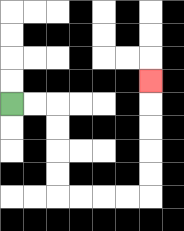{'start': '[0, 4]', 'end': '[6, 3]', 'path_directions': 'R,R,D,D,D,D,R,R,R,R,U,U,U,U,U', 'path_coordinates': '[[0, 4], [1, 4], [2, 4], [2, 5], [2, 6], [2, 7], [2, 8], [3, 8], [4, 8], [5, 8], [6, 8], [6, 7], [6, 6], [6, 5], [6, 4], [6, 3]]'}